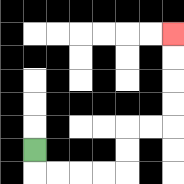{'start': '[1, 6]', 'end': '[7, 1]', 'path_directions': 'D,R,R,R,R,U,U,R,R,U,U,U,U', 'path_coordinates': '[[1, 6], [1, 7], [2, 7], [3, 7], [4, 7], [5, 7], [5, 6], [5, 5], [6, 5], [7, 5], [7, 4], [7, 3], [7, 2], [7, 1]]'}